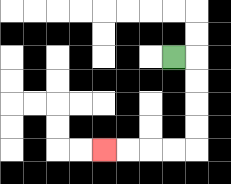{'start': '[7, 2]', 'end': '[4, 6]', 'path_directions': 'R,D,D,D,D,L,L,L,L', 'path_coordinates': '[[7, 2], [8, 2], [8, 3], [8, 4], [8, 5], [8, 6], [7, 6], [6, 6], [5, 6], [4, 6]]'}